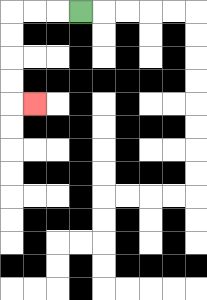{'start': '[3, 0]', 'end': '[1, 4]', 'path_directions': 'L,L,L,D,D,D,D,R', 'path_coordinates': '[[3, 0], [2, 0], [1, 0], [0, 0], [0, 1], [0, 2], [0, 3], [0, 4], [1, 4]]'}